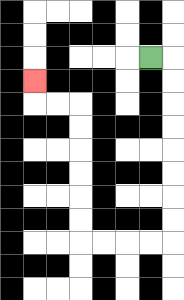{'start': '[6, 2]', 'end': '[1, 3]', 'path_directions': 'R,D,D,D,D,D,D,D,D,L,L,L,L,U,U,U,U,U,U,L,L,U', 'path_coordinates': '[[6, 2], [7, 2], [7, 3], [7, 4], [7, 5], [7, 6], [7, 7], [7, 8], [7, 9], [7, 10], [6, 10], [5, 10], [4, 10], [3, 10], [3, 9], [3, 8], [3, 7], [3, 6], [3, 5], [3, 4], [2, 4], [1, 4], [1, 3]]'}